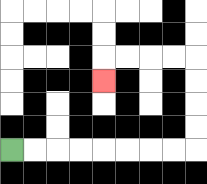{'start': '[0, 6]', 'end': '[4, 3]', 'path_directions': 'R,R,R,R,R,R,R,R,U,U,U,U,L,L,L,L,D', 'path_coordinates': '[[0, 6], [1, 6], [2, 6], [3, 6], [4, 6], [5, 6], [6, 6], [7, 6], [8, 6], [8, 5], [8, 4], [8, 3], [8, 2], [7, 2], [6, 2], [5, 2], [4, 2], [4, 3]]'}